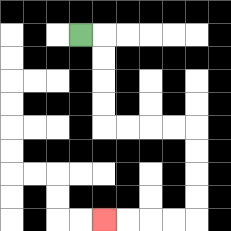{'start': '[3, 1]', 'end': '[4, 9]', 'path_directions': 'R,D,D,D,D,R,R,R,R,D,D,D,D,L,L,L,L', 'path_coordinates': '[[3, 1], [4, 1], [4, 2], [4, 3], [4, 4], [4, 5], [5, 5], [6, 5], [7, 5], [8, 5], [8, 6], [8, 7], [8, 8], [8, 9], [7, 9], [6, 9], [5, 9], [4, 9]]'}